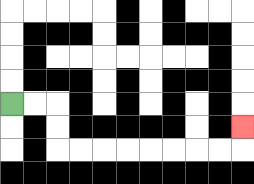{'start': '[0, 4]', 'end': '[10, 5]', 'path_directions': 'R,R,D,D,R,R,R,R,R,R,R,R,U', 'path_coordinates': '[[0, 4], [1, 4], [2, 4], [2, 5], [2, 6], [3, 6], [4, 6], [5, 6], [6, 6], [7, 6], [8, 6], [9, 6], [10, 6], [10, 5]]'}